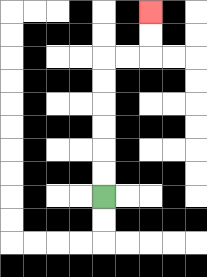{'start': '[4, 8]', 'end': '[6, 0]', 'path_directions': 'U,U,U,U,U,U,R,R,U,U', 'path_coordinates': '[[4, 8], [4, 7], [4, 6], [4, 5], [4, 4], [4, 3], [4, 2], [5, 2], [6, 2], [6, 1], [6, 0]]'}